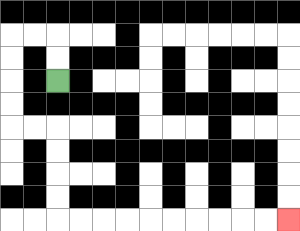{'start': '[2, 3]', 'end': '[12, 9]', 'path_directions': 'U,U,L,L,D,D,D,D,R,R,D,D,D,D,R,R,R,R,R,R,R,R,R,R', 'path_coordinates': '[[2, 3], [2, 2], [2, 1], [1, 1], [0, 1], [0, 2], [0, 3], [0, 4], [0, 5], [1, 5], [2, 5], [2, 6], [2, 7], [2, 8], [2, 9], [3, 9], [4, 9], [5, 9], [6, 9], [7, 9], [8, 9], [9, 9], [10, 9], [11, 9], [12, 9]]'}